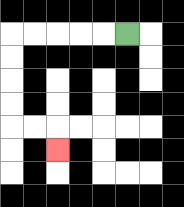{'start': '[5, 1]', 'end': '[2, 6]', 'path_directions': 'L,L,L,L,L,D,D,D,D,R,R,D', 'path_coordinates': '[[5, 1], [4, 1], [3, 1], [2, 1], [1, 1], [0, 1], [0, 2], [0, 3], [0, 4], [0, 5], [1, 5], [2, 5], [2, 6]]'}